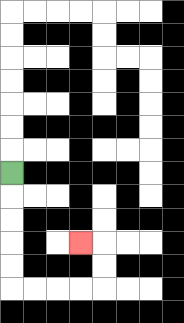{'start': '[0, 7]', 'end': '[3, 10]', 'path_directions': 'D,D,D,D,D,R,R,R,R,U,U,L', 'path_coordinates': '[[0, 7], [0, 8], [0, 9], [0, 10], [0, 11], [0, 12], [1, 12], [2, 12], [3, 12], [4, 12], [4, 11], [4, 10], [3, 10]]'}